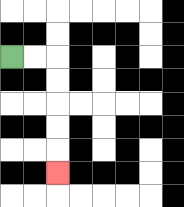{'start': '[0, 2]', 'end': '[2, 7]', 'path_directions': 'R,R,D,D,D,D,D', 'path_coordinates': '[[0, 2], [1, 2], [2, 2], [2, 3], [2, 4], [2, 5], [2, 6], [2, 7]]'}